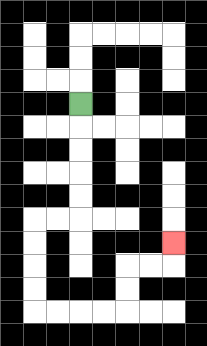{'start': '[3, 4]', 'end': '[7, 10]', 'path_directions': 'D,D,D,D,D,L,L,D,D,D,D,R,R,R,R,U,U,R,R,U', 'path_coordinates': '[[3, 4], [3, 5], [3, 6], [3, 7], [3, 8], [3, 9], [2, 9], [1, 9], [1, 10], [1, 11], [1, 12], [1, 13], [2, 13], [3, 13], [4, 13], [5, 13], [5, 12], [5, 11], [6, 11], [7, 11], [7, 10]]'}